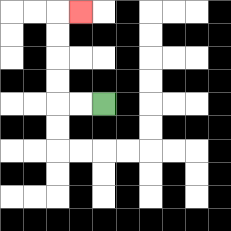{'start': '[4, 4]', 'end': '[3, 0]', 'path_directions': 'L,L,U,U,U,U,R', 'path_coordinates': '[[4, 4], [3, 4], [2, 4], [2, 3], [2, 2], [2, 1], [2, 0], [3, 0]]'}